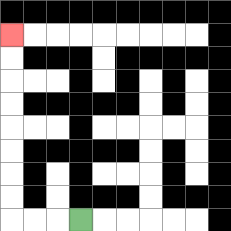{'start': '[3, 9]', 'end': '[0, 1]', 'path_directions': 'L,L,L,U,U,U,U,U,U,U,U', 'path_coordinates': '[[3, 9], [2, 9], [1, 9], [0, 9], [0, 8], [0, 7], [0, 6], [0, 5], [0, 4], [0, 3], [0, 2], [0, 1]]'}